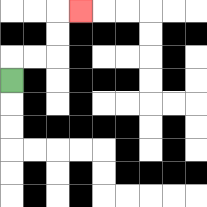{'start': '[0, 3]', 'end': '[3, 0]', 'path_directions': 'U,R,R,U,U,R', 'path_coordinates': '[[0, 3], [0, 2], [1, 2], [2, 2], [2, 1], [2, 0], [3, 0]]'}